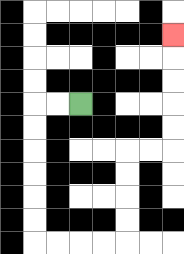{'start': '[3, 4]', 'end': '[7, 1]', 'path_directions': 'L,L,D,D,D,D,D,D,R,R,R,R,U,U,U,U,R,R,U,U,U,U,U', 'path_coordinates': '[[3, 4], [2, 4], [1, 4], [1, 5], [1, 6], [1, 7], [1, 8], [1, 9], [1, 10], [2, 10], [3, 10], [4, 10], [5, 10], [5, 9], [5, 8], [5, 7], [5, 6], [6, 6], [7, 6], [7, 5], [7, 4], [7, 3], [7, 2], [7, 1]]'}